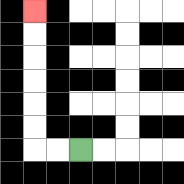{'start': '[3, 6]', 'end': '[1, 0]', 'path_directions': 'L,L,U,U,U,U,U,U', 'path_coordinates': '[[3, 6], [2, 6], [1, 6], [1, 5], [1, 4], [1, 3], [1, 2], [1, 1], [1, 0]]'}